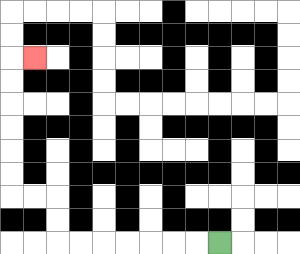{'start': '[9, 10]', 'end': '[1, 2]', 'path_directions': 'L,L,L,L,L,L,L,U,U,L,L,U,U,U,U,U,U,R', 'path_coordinates': '[[9, 10], [8, 10], [7, 10], [6, 10], [5, 10], [4, 10], [3, 10], [2, 10], [2, 9], [2, 8], [1, 8], [0, 8], [0, 7], [0, 6], [0, 5], [0, 4], [0, 3], [0, 2], [1, 2]]'}